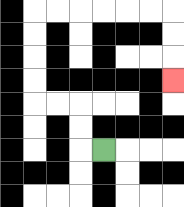{'start': '[4, 6]', 'end': '[7, 3]', 'path_directions': 'L,U,U,L,L,U,U,U,U,R,R,R,R,R,R,D,D,D', 'path_coordinates': '[[4, 6], [3, 6], [3, 5], [3, 4], [2, 4], [1, 4], [1, 3], [1, 2], [1, 1], [1, 0], [2, 0], [3, 0], [4, 0], [5, 0], [6, 0], [7, 0], [7, 1], [7, 2], [7, 3]]'}